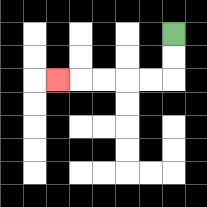{'start': '[7, 1]', 'end': '[2, 3]', 'path_directions': 'D,D,L,L,L,L,L', 'path_coordinates': '[[7, 1], [7, 2], [7, 3], [6, 3], [5, 3], [4, 3], [3, 3], [2, 3]]'}